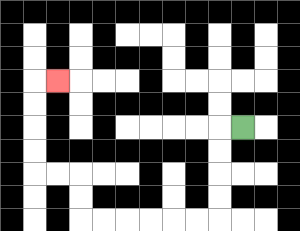{'start': '[10, 5]', 'end': '[2, 3]', 'path_directions': 'L,D,D,D,D,L,L,L,L,L,L,U,U,L,L,U,U,U,U,R', 'path_coordinates': '[[10, 5], [9, 5], [9, 6], [9, 7], [9, 8], [9, 9], [8, 9], [7, 9], [6, 9], [5, 9], [4, 9], [3, 9], [3, 8], [3, 7], [2, 7], [1, 7], [1, 6], [1, 5], [1, 4], [1, 3], [2, 3]]'}